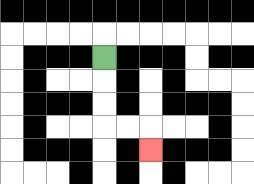{'start': '[4, 2]', 'end': '[6, 6]', 'path_directions': 'D,D,D,R,R,D', 'path_coordinates': '[[4, 2], [4, 3], [4, 4], [4, 5], [5, 5], [6, 5], [6, 6]]'}